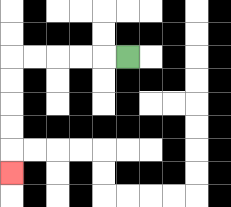{'start': '[5, 2]', 'end': '[0, 7]', 'path_directions': 'L,L,L,L,L,D,D,D,D,D', 'path_coordinates': '[[5, 2], [4, 2], [3, 2], [2, 2], [1, 2], [0, 2], [0, 3], [0, 4], [0, 5], [0, 6], [0, 7]]'}